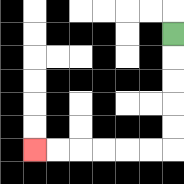{'start': '[7, 1]', 'end': '[1, 6]', 'path_directions': 'D,D,D,D,D,L,L,L,L,L,L', 'path_coordinates': '[[7, 1], [7, 2], [7, 3], [7, 4], [7, 5], [7, 6], [6, 6], [5, 6], [4, 6], [3, 6], [2, 6], [1, 6]]'}